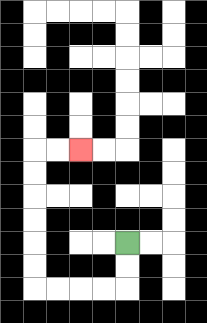{'start': '[5, 10]', 'end': '[3, 6]', 'path_directions': 'D,D,L,L,L,L,U,U,U,U,U,U,R,R', 'path_coordinates': '[[5, 10], [5, 11], [5, 12], [4, 12], [3, 12], [2, 12], [1, 12], [1, 11], [1, 10], [1, 9], [1, 8], [1, 7], [1, 6], [2, 6], [3, 6]]'}